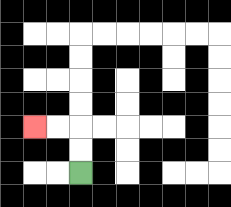{'start': '[3, 7]', 'end': '[1, 5]', 'path_directions': 'U,U,L,L', 'path_coordinates': '[[3, 7], [3, 6], [3, 5], [2, 5], [1, 5]]'}